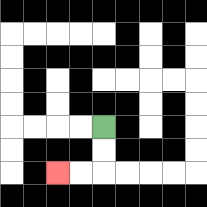{'start': '[4, 5]', 'end': '[2, 7]', 'path_directions': 'D,D,L,L', 'path_coordinates': '[[4, 5], [4, 6], [4, 7], [3, 7], [2, 7]]'}